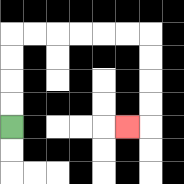{'start': '[0, 5]', 'end': '[5, 5]', 'path_directions': 'U,U,U,U,R,R,R,R,R,R,D,D,D,D,L', 'path_coordinates': '[[0, 5], [0, 4], [0, 3], [0, 2], [0, 1], [1, 1], [2, 1], [3, 1], [4, 1], [5, 1], [6, 1], [6, 2], [6, 3], [6, 4], [6, 5], [5, 5]]'}